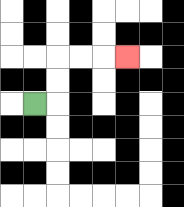{'start': '[1, 4]', 'end': '[5, 2]', 'path_directions': 'R,U,U,R,R,R', 'path_coordinates': '[[1, 4], [2, 4], [2, 3], [2, 2], [3, 2], [4, 2], [5, 2]]'}